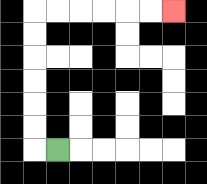{'start': '[2, 6]', 'end': '[7, 0]', 'path_directions': 'L,U,U,U,U,U,U,R,R,R,R,R,R', 'path_coordinates': '[[2, 6], [1, 6], [1, 5], [1, 4], [1, 3], [1, 2], [1, 1], [1, 0], [2, 0], [3, 0], [4, 0], [5, 0], [6, 0], [7, 0]]'}